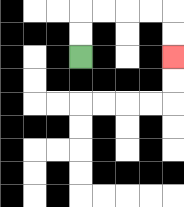{'start': '[3, 2]', 'end': '[7, 2]', 'path_directions': 'U,U,R,R,R,R,D,D', 'path_coordinates': '[[3, 2], [3, 1], [3, 0], [4, 0], [5, 0], [6, 0], [7, 0], [7, 1], [7, 2]]'}